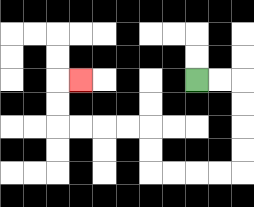{'start': '[8, 3]', 'end': '[3, 3]', 'path_directions': 'R,R,D,D,D,D,L,L,L,L,U,U,L,L,L,L,U,U,R', 'path_coordinates': '[[8, 3], [9, 3], [10, 3], [10, 4], [10, 5], [10, 6], [10, 7], [9, 7], [8, 7], [7, 7], [6, 7], [6, 6], [6, 5], [5, 5], [4, 5], [3, 5], [2, 5], [2, 4], [2, 3], [3, 3]]'}